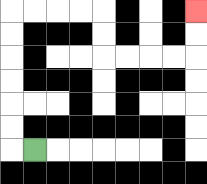{'start': '[1, 6]', 'end': '[8, 0]', 'path_directions': 'L,U,U,U,U,U,U,R,R,R,R,D,D,R,R,R,R,U,U', 'path_coordinates': '[[1, 6], [0, 6], [0, 5], [0, 4], [0, 3], [0, 2], [0, 1], [0, 0], [1, 0], [2, 0], [3, 0], [4, 0], [4, 1], [4, 2], [5, 2], [6, 2], [7, 2], [8, 2], [8, 1], [8, 0]]'}